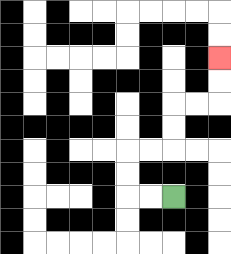{'start': '[7, 8]', 'end': '[9, 2]', 'path_directions': 'L,L,U,U,R,R,U,U,R,R,U,U', 'path_coordinates': '[[7, 8], [6, 8], [5, 8], [5, 7], [5, 6], [6, 6], [7, 6], [7, 5], [7, 4], [8, 4], [9, 4], [9, 3], [9, 2]]'}